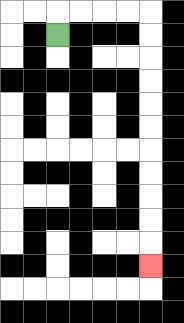{'start': '[2, 1]', 'end': '[6, 11]', 'path_directions': 'U,R,R,R,R,D,D,D,D,D,D,D,D,D,D,D', 'path_coordinates': '[[2, 1], [2, 0], [3, 0], [4, 0], [5, 0], [6, 0], [6, 1], [6, 2], [6, 3], [6, 4], [6, 5], [6, 6], [6, 7], [6, 8], [6, 9], [6, 10], [6, 11]]'}